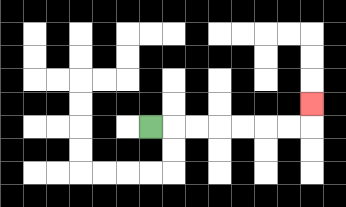{'start': '[6, 5]', 'end': '[13, 4]', 'path_directions': 'R,R,R,R,R,R,R,U', 'path_coordinates': '[[6, 5], [7, 5], [8, 5], [9, 5], [10, 5], [11, 5], [12, 5], [13, 5], [13, 4]]'}